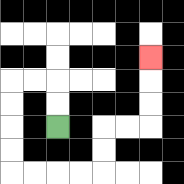{'start': '[2, 5]', 'end': '[6, 2]', 'path_directions': 'U,U,L,L,D,D,D,D,R,R,R,R,U,U,R,R,U,U,U', 'path_coordinates': '[[2, 5], [2, 4], [2, 3], [1, 3], [0, 3], [0, 4], [0, 5], [0, 6], [0, 7], [1, 7], [2, 7], [3, 7], [4, 7], [4, 6], [4, 5], [5, 5], [6, 5], [6, 4], [6, 3], [6, 2]]'}